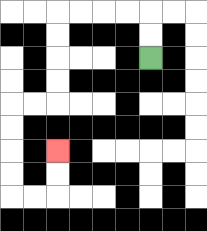{'start': '[6, 2]', 'end': '[2, 6]', 'path_directions': 'U,U,L,L,L,L,D,D,D,D,L,L,D,D,D,D,R,R,U,U', 'path_coordinates': '[[6, 2], [6, 1], [6, 0], [5, 0], [4, 0], [3, 0], [2, 0], [2, 1], [2, 2], [2, 3], [2, 4], [1, 4], [0, 4], [0, 5], [0, 6], [0, 7], [0, 8], [1, 8], [2, 8], [2, 7], [2, 6]]'}